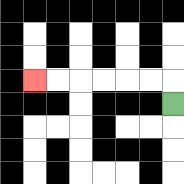{'start': '[7, 4]', 'end': '[1, 3]', 'path_directions': 'U,L,L,L,L,L,L', 'path_coordinates': '[[7, 4], [7, 3], [6, 3], [5, 3], [4, 3], [3, 3], [2, 3], [1, 3]]'}